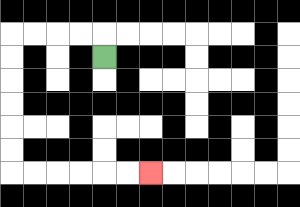{'start': '[4, 2]', 'end': '[6, 7]', 'path_directions': 'U,L,L,L,L,D,D,D,D,D,D,R,R,R,R,R,R', 'path_coordinates': '[[4, 2], [4, 1], [3, 1], [2, 1], [1, 1], [0, 1], [0, 2], [0, 3], [0, 4], [0, 5], [0, 6], [0, 7], [1, 7], [2, 7], [3, 7], [4, 7], [5, 7], [6, 7]]'}